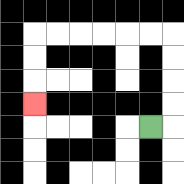{'start': '[6, 5]', 'end': '[1, 4]', 'path_directions': 'R,U,U,U,U,L,L,L,L,L,L,D,D,D', 'path_coordinates': '[[6, 5], [7, 5], [7, 4], [7, 3], [7, 2], [7, 1], [6, 1], [5, 1], [4, 1], [3, 1], [2, 1], [1, 1], [1, 2], [1, 3], [1, 4]]'}